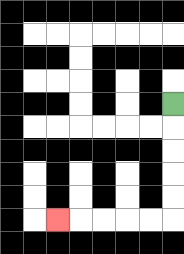{'start': '[7, 4]', 'end': '[2, 9]', 'path_directions': 'D,D,D,D,D,L,L,L,L,L', 'path_coordinates': '[[7, 4], [7, 5], [7, 6], [7, 7], [7, 8], [7, 9], [6, 9], [5, 9], [4, 9], [3, 9], [2, 9]]'}